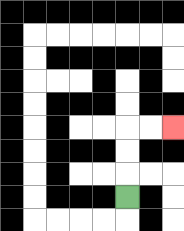{'start': '[5, 8]', 'end': '[7, 5]', 'path_directions': 'U,U,U,R,R', 'path_coordinates': '[[5, 8], [5, 7], [5, 6], [5, 5], [6, 5], [7, 5]]'}